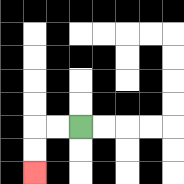{'start': '[3, 5]', 'end': '[1, 7]', 'path_directions': 'L,L,D,D', 'path_coordinates': '[[3, 5], [2, 5], [1, 5], [1, 6], [1, 7]]'}